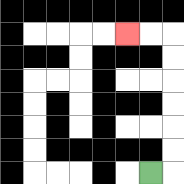{'start': '[6, 7]', 'end': '[5, 1]', 'path_directions': 'R,U,U,U,U,U,U,L,L', 'path_coordinates': '[[6, 7], [7, 7], [7, 6], [7, 5], [7, 4], [7, 3], [7, 2], [7, 1], [6, 1], [5, 1]]'}